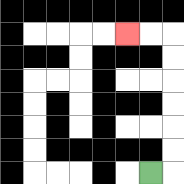{'start': '[6, 7]', 'end': '[5, 1]', 'path_directions': 'R,U,U,U,U,U,U,L,L', 'path_coordinates': '[[6, 7], [7, 7], [7, 6], [7, 5], [7, 4], [7, 3], [7, 2], [7, 1], [6, 1], [5, 1]]'}